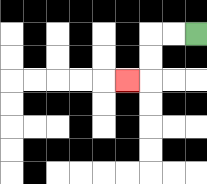{'start': '[8, 1]', 'end': '[5, 3]', 'path_directions': 'L,L,D,D,L', 'path_coordinates': '[[8, 1], [7, 1], [6, 1], [6, 2], [6, 3], [5, 3]]'}